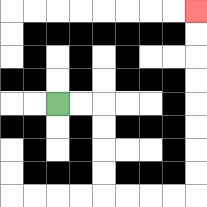{'start': '[2, 4]', 'end': '[8, 0]', 'path_directions': 'R,R,D,D,D,D,R,R,R,R,U,U,U,U,U,U,U,U', 'path_coordinates': '[[2, 4], [3, 4], [4, 4], [4, 5], [4, 6], [4, 7], [4, 8], [5, 8], [6, 8], [7, 8], [8, 8], [8, 7], [8, 6], [8, 5], [8, 4], [8, 3], [8, 2], [8, 1], [8, 0]]'}